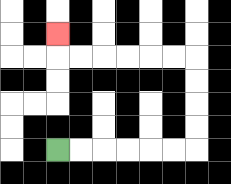{'start': '[2, 6]', 'end': '[2, 1]', 'path_directions': 'R,R,R,R,R,R,U,U,U,U,L,L,L,L,L,L,U', 'path_coordinates': '[[2, 6], [3, 6], [4, 6], [5, 6], [6, 6], [7, 6], [8, 6], [8, 5], [8, 4], [8, 3], [8, 2], [7, 2], [6, 2], [5, 2], [4, 2], [3, 2], [2, 2], [2, 1]]'}